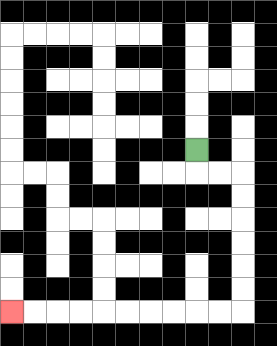{'start': '[8, 6]', 'end': '[0, 13]', 'path_directions': 'D,R,R,D,D,D,D,D,D,L,L,L,L,L,L,L,L,L,L', 'path_coordinates': '[[8, 6], [8, 7], [9, 7], [10, 7], [10, 8], [10, 9], [10, 10], [10, 11], [10, 12], [10, 13], [9, 13], [8, 13], [7, 13], [6, 13], [5, 13], [4, 13], [3, 13], [2, 13], [1, 13], [0, 13]]'}